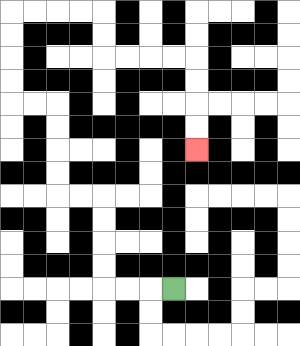{'start': '[7, 12]', 'end': '[8, 6]', 'path_directions': 'L,L,L,U,U,U,U,L,L,U,U,U,U,L,L,U,U,U,U,R,R,R,R,D,D,R,R,R,R,D,D,D,D', 'path_coordinates': '[[7, 12], [6, 12], [5, 12], [4, 12], [4, 11], [4, 10], [4, 9], [4, 8], [3, 8], [2, 8], [2, 7], [2, 6], [2, 5], [2, 4], [1, 4], [0, 4], [0, 3], [0, 2], [0, 1], [0, 0], [1, 0], [2, 0], [3, 0], [4, 0], [4, 1], [4, 2], [5, 2], [6, 2], [7, 2], [8, 2], [8, 3], [8, 4], [8, 5], [8, 6]]'}